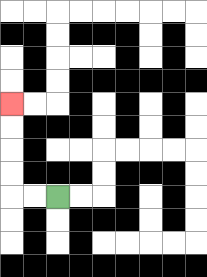{'start': '[2, 8]', 'end': '[0, 4]', 'path_directions': 'L,L,U,U,U,U', 'path_coordinates': '[[2, 8], [1, 8], [0, 8], [0, 7], [0, 6], [0, 5], [0, 4]]'}